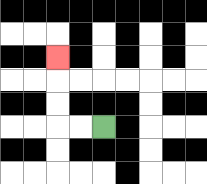{'start': '[4, 5]', 'end': '[2, 2]', 'path_directions': 'L,L,U,U,U', 'path_coordinates': '[[4, 5], [3, 5], [2, 5], [2, 4], [2, 3], [2, 2]]'}